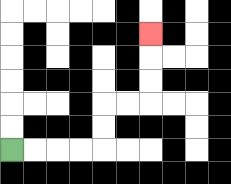{'start': '[0, 6]', 'end': '[6, 1]', 'path_directions': 'R,R,R,R,U,U,R,R,U,U,U', 'path_coordinates': '[[0, 6], [1, 6], [2, 6], [3, 6], [4, 6], [4, 5], [4, 4], [5, 4], [6, 4], [6, 3], [6, 2], [6, 1]]'}